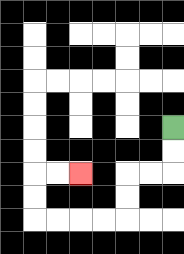{'start': '[7, 5]', 'end': '[3, 7]', 'path_directions': 'D,D,L,L,D,D,L,L,L,L,U,U,R,R', 'path_coordinates': '[[7, 5], [7, 6], [7, 7], [6, 7], [5, 7], [5, 8], [5, 9], [4, 9], [3, 9], [2, 9], [1, 9], [1, 8], [1, 7], [2, 7], [3, 7]]'}